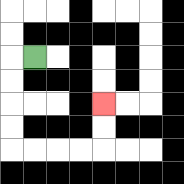{'start': '[1, 2]', 'end': '[4, 4]', 'path_directions': 'L,D,D,D,D,R,R,R,R,U,U', 'path_coordinates': '[[1, 2], [0, 2], [0, 3], [0, 4], [0, 5], [0, 6], [1, 6], [2, 6], [3, 6], [4, 6], [4, 5], [4, 4]]'}